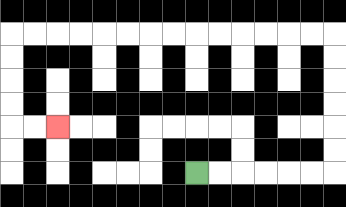{'start': '[8, 7]', 'end': '[2, 5]', 'path_directions': 'R,R,R,R,R,R,U,U,U,U,U,U,L,L,L,L,L,L,L,L,L,L,L,L,L,L,D,D,D,D,R,R', 'path_coordinates': '[[8, 7], [9, 7], [10, 7], [11, 7], [12, 7], [13, 7], [14, 7], [14, 6], [14, 5], [14, 4], [14, 3], [14, 2], [14, 1], [13, 1], [12, 1], [11, 1], [10, 1], [9, 1], [8, 1], [7, 1], [6, 1], [5, 1], [4, 1], [3, 1], [2, 1], [1, 1], [0, 1], [0, 2], [0, 3], [0, 4], [0, 5], [1, 5], [2, 5]]'}